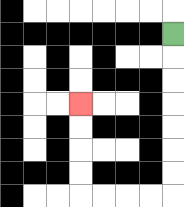{'start': '[7, 1]', 'end': '[3, 4]', 'path_directions': 'D,D,D,D,D,D,D,L,L,L,L,U,U,U,U', 'path_coordinates': '[[7, 1], [7, 2], [7, 3], [7, 4], [7, 5], [7, 6], [7, 7], [7, 8], [6, 8], [5, 8], [4, 8], [3, 8], [3, 7], [3, 6], [3, 5], [3, 4]]'}